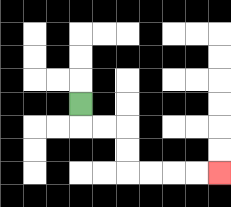{'start': '[3, 4]', 'end': '[9, 7]', 'path_directions': 'D,R,R,D,D,R,R,R,R', 'path_coordinates': '[[3, 4], [3, 5], [4, 5], [5, 5], [5, 6], [5, 7], [6, 7], [7, 7], [8, 7], [9, 7]]'}